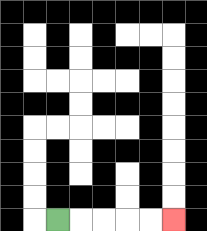{'start': '[2, 9]', 'end': '[7, 9]', 'path_directions': 'R,R,R,R,R', 'path_coordinates': '[[2, 9], [3, 9], [4, 9], [5, 9], [6, 9], [7, 9]]'}